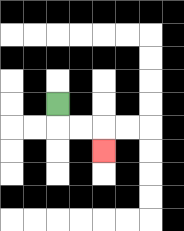{'start': '[2, 4]', 'end': '[4, 6]', 'path_directions': 'D,R,R,D', 'path_coordinates': '[[2, 4], [2, 5], [3, 5], [4, 5], [4, 6]]'}